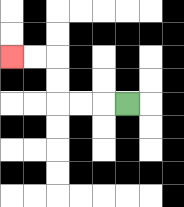{'start': '[5, 4]', 'end': '[0, 2]', 'path_directions': 'L,L,L,U,U,L,L', 'path_coordinates': '[[5, 4], [4, 4], [3, 4], [2, 4], [2, 3], [2, 2], [1, 2], [0, 2]]'}